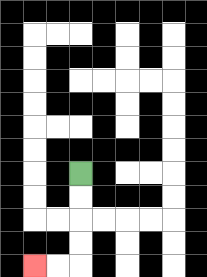{'start': '[3, 7]', 'end': '[1, 11]', 'path_directions': 'D,D,D,D,L,L', 'path_coordinates': '[[3, 7], [3, 8], [3, 9], [3, 10], [3, 11], [2, 11], [1, 11]]'}